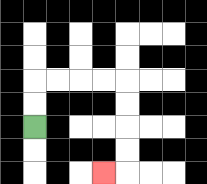{'start': '[1, 5]', 'end': '[4, 7]', 'path_directions': 'U,U,R,R,R,R,D,D,D,D,L', 'path_coordinates': '[[1, 5], [1, 4], [1, 3], [2, 3], [3, 3], [4, 3], [5, 3], [5, 4], [5, 5], [5, 6], [5, 7], [4, 7]]'}